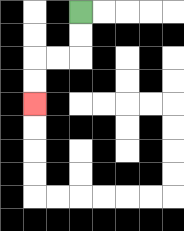{'start': '[3, 0]', 'end': '[1, 4]', 'path_directions': 'D,D,L,L,D,D', 'path_coordinates': '[[3, 0], [3, 1], [3, 2], [2, 2], [1, 2], [1, 3], [1, 4]]'}